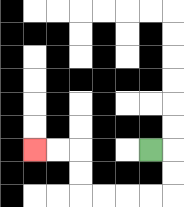{'start': '[6, 6]', 'end': '[1, 6]', 'path_directions': 'R,D,D,L,L,L,L,U,U,L,L', 'path_coordinates': '[[6, 6], [7, 6], [7, 7], [7, 8], [6, 8], [5, 8], [4, 8], [3, 8], [3, 7], [3, 6], [2, 6], [1, 6]]'}